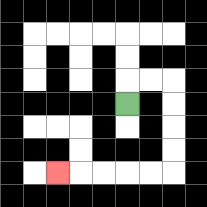{'start': '[5, 4]', 'end': '[2, 7]', 'path_directions': 'U,R,R,D,D,D,D,L,L,L,L,L', 'path_coordinates': '[[5, 4], [5, 3], [6, 3], [7, 3], [7, 4], [7, 5], [7, 6], [7, 7], [6, 7], [5, 7], [4, 7], [3, 7], [2, 7]]'}